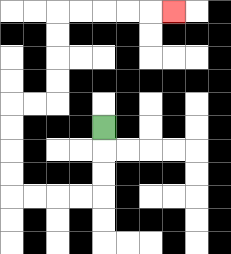{'start': '[4, 5]', 'end': '[7, 0]', 'path_directions': 'D,D,D,L,L,L,L,U,U,U,U,R,R,U,U,U,U,R,R,R,R,R', 'path_coordinates': '[[4, 5], [4, 6], [4, 7], [4, 8], [3, 8], [2, 8], [1, 8], [0, 8], [0, 7], [0, 6], [0, 5], [0, 4], [1, 4], [2, 4], [2, 3], [2, 2], [2, 1], [2, 0], [3, 0], [4, 0], [5, 0], [6, 0], [7, 0]]'}